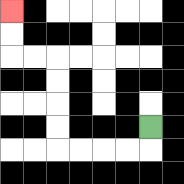{'start': '[6, 5]', 'end': '[0, 0]', 'path_directions': 'D,L,L,L,L,U,U,U,U,L,L,U,U', 'path_coordinates': '[[6, 5], [6, 6], [5, 6], [4, 6], [3, 6], [2, 6], [2, 5], [2, 4], [2, 3], [2, 2], [1, 2], [0, 2], [0, 1], [0, 0]]'}